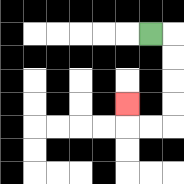{'start': '[6, 1]', 'end': '[5, 4]', 'path_directions': 'R,D,D,D,D,L,L,U', 'path_coordinates': '[[6, 1], [7, 1], [7, 2], [7, 3], [7, 4], [7, 5], [6, 5], [5, 5], [5, 4]]'}